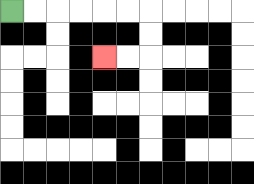{'start': '[0, 0]', 'end': '[4, 2]', 'path_directions': 'R,R,R,R,R,R,D,D,L,L', 'path_coordinates': '[[0, 0], [1, 0], [2, 0], [3, 0], [4, 0], [5, 0], [6, 0], [6, 1], [6, 2], [5, 2], [4, 2]]'}